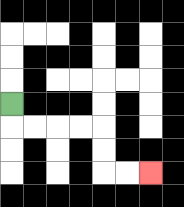{'start': '[0, 4]', 'end': '[6, 7]', 'path_directions': 'D,R,R,R,R,D,D,R,R', 'path_coordinates': '[[0, 4], [0, 5], [1, 5], [2, 5], [3, 5], [4, 5], [4, 6], [4, 7], [5, 7], [6, 7]]'}